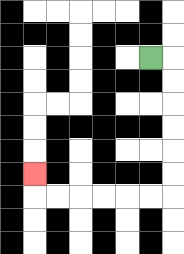{'start': '[6, 2]', 'end': '[1, 7]', 'path_directions': 'R,D,D,D,D,D,D,L,L,L,L,L,L,U', 'path_coordinates': '[[6, 2], [7, 2], [7, 3], [7, 4], [7, 5], [7, 6], [7, 7], [7, 8], [6, 8], [5, 8], [4, 8], [3, 8], [2, 8], [1, 8], [1, 7]]'}